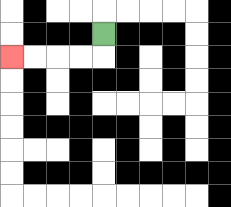{'start': '[4, 1]', 'end': '[0, 2]', 'path_directions': 'D,L,L,L,L', 'path_coordinates': '[[4, 1], [4, 2], [3, 2], [2, 2], [1, 2], [0, 2]]'}